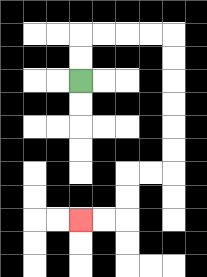{'start': '[3, 3]', 'end': '[3, 9]', 'path_directions': 'U,U,R,R,R,R,D,D,D,D,D,D,L,L,D,D,L,L', 'path_coordinates': '[[3, 3], [3, 2], [3, 1], [4, 1], [5, 1], [6, 1], [7, 1], [7, 2], [7, 3], [7, 4], [7, 5], [7, 6], [7, 7], [6, 7], [5, 7], [5, 8], [5, 9], [4, 9], [3, 9]]'}